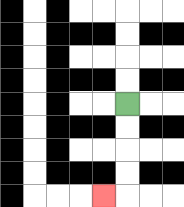{'start': '[5, 4]', 'end': '[4, 8]', 'path_directions': 'D,D,D,D,L', 'path_coordinates': '[[5, 4], [5, 5], [5, 6], [5, 7], [5, 8], [4, 8]]'}